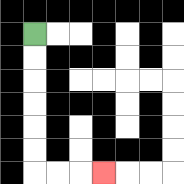{'start': '[1, 1]', 'end': '[4, 7]', 'path_directions': 'D,D,D,D,D,D,R,R,R', 'path_coordinates': '[[1, 1], [1, 2], [1, 3], [1, 4], [1, 5], [1, 6], [1, 7], [2, 7], [3, 7], [4, 7]]'}